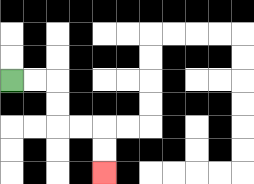{'start': '[0, 3]', 'end': '[4, 7]', 'path_directions': 'R,R,D,D,R,R,D,D', 'path_coordinates': '[[0, 3], [1, 3], [2, 3], [2, 4], [2, 5], [3, 5], [4, 5], [4, 6], [4, 7]]'}